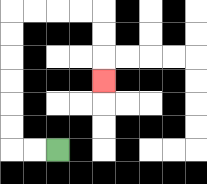{'start': '[2, 6]', 'end': '[4, 3]', 'path_directions': 'L,L,U,U,U,U,U,U,R,R,R,R,D,D,D', 'path_coordinates': '[[2, 6], [1, 6], [0, 6], [0, 5], [0, 4], [0, 3], [0, 2], [0, 1], [0, 0], [1, 0], [2, 0], [3, 0], [4, 0], [4, 1], [4, 2], [4, 3]]'}